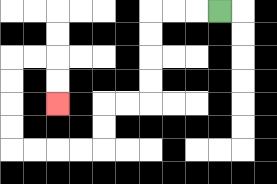{'start': '[9, 0]', 'end': '[2, 4]', 'path_directions': 'L,L,L,D,D,D,D,L,L,D,D,L,L,L,L,U,U,U,U,R,R,D,D', 'path_coordinates': '[[9, 0], [8, 0], [7, 0], [6, 0], [6, 1], [6, 2], [6, 3], [6, 4], [5, 4], [4, 4], [4, 5], [4, 6], [3, 6], [2, 6], [1, 6], [0, 6], [0, 5], [0, 4], [0, 3], [0, 2], [1, 2], [2, 2], [2, 3], [2, 4]]'}